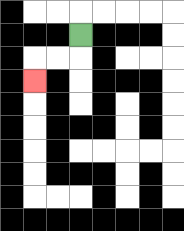{'start': '[3, 1]', 'end': '[1, 3]', 'path_directions': 'D,L,L,D', 'path_coordinates': '[[3, 1], [3, 2], [2, 2], [1, 2], [1, 3]]'}